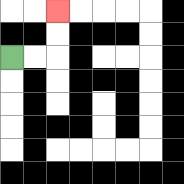{'start': '[0, 2]', 'end': '[2, 0]', 'path_directions': 'R,R,U,U', 'path_coordinates': '[[0, 2], [1, 2], [2, 2], [2, 1], [2, 0]]'}